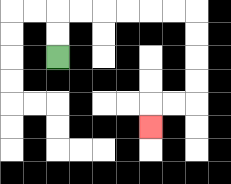{'start': '[2, 2]', 'end': '[6, 5]', 'path_directions': 'U,U,R,R,R,R,R,R,D,D,D,D,L,L,D', 'path_coordinates': '[[2, 2], [2, 1], [2, 0], [3, 0], [4, 0], [5, 0], [6, 0], [7, 0], [8, 0], [8, 1], [8, 2], [8, 3], [8, 4], [7, 4], [6, 4], [6, 5]]'}